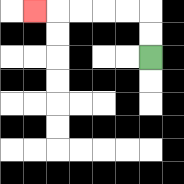{'start': '[6, 2]', 'end': '[1, 0]', 'path_directions': 'U,U,L,L,L,L,L', 'path_coordinates': '[[6, 2], [6, 1], [6, 0], [5, 0], [4, 0], [3, 0], [2, 0], [1, 0]]'}